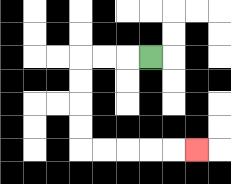{'start': '[6, 2]', 'end': '[8, 6]', 'path_directions': 'L,L,L,D,D,D,D,R,R,R,R,R', 'path_coordinates': '[[6, 2], [5, 2], [4, 2], [3, 2], [3, 3], [3, 4], [3, 5], [3, 6], [4, 6], [5, 6], [6, 6], [7, 6], [8, 6]]'}